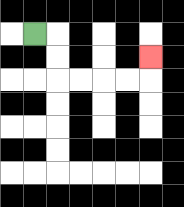{'start': '[1, 1]', 'end': '[6, 2]', 'path_directions': 'R,D,D,R,R,R,R,U', 'path_coordinates': '[[1, 1], [2, 1], [2, 2], [2, 3], [3, 3], [4, 3], [5, 3], [6, 3], [6, 2]]'}